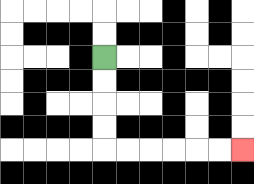{'start': '[4, 2]', 'end': '[10, 6]', 'path_directions': 'D,D,D,D,R,R,R,R,R,R', 'path_coordinates': '[[4, 2], [4, 3], [4, 4], [4, 5], [4, 6], [5, 6], [6, 6], [7, 6], [8, 6], [9, 6], [10, 6]]'}